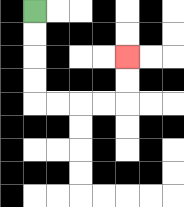{'start': '[1, 0]', 'end': '[5, 2]', 'path_directions': 'D,D,D,D,R,R,R,R,U,U', 'path_coordinates': '[[1, 0], [1, 1], [1, 2], [1, 3], [1, 4], [2, 4], [3, 4], [4, 4], [5, 4], [5, 3], [5, 2]]'}